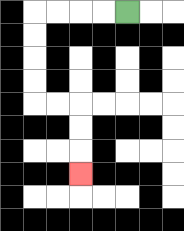{'start': '[5, 0]', 'end': '[3, 7]', 'path_directions': 'L,L,L,L,D,D,D,D,R,R,D,D,D', 'path_coordinates': '[[5, 0], [4, 0], [3, 0], [2, 0], [1, 0], [1, 1], [1, 2], [1, 3], [1, 4], [2, 4], [3, 4], [3, 5], [3, 6], [3, 7]]'}